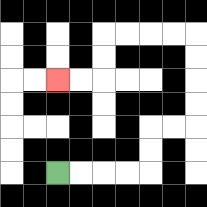{'start': '[2, 7]', 'end': '[2, 3]', 'path_directions': 'R,R,R,R,U,U,R,R,U,U,U,U,L,L,L,L,D,D,L,L', 'path_coordinates': '[[2, 7], [3, 7], [4, 7], [5, 7], [6, 7], [6, 6], [6, 5], [7, 5], [8, 5], [8, 4], [8, 3], [8, 2], [8, 1], [7, 1], [6, 1], [5, 1], [4, 1], [4, 2], [4, 3], [3, 3], [2, 3]]'}